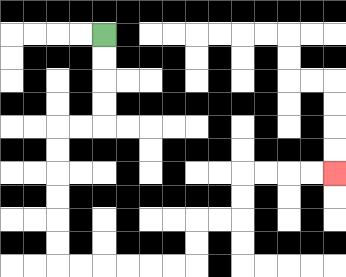{'start': '[4, 1]', 'end': '[14, 7]', 'path_directions': 'D,D,D,D,L,L,D,D,D,D,D,D,R,R,R,R,R,R,U,U,R,R,U,U,R,R,R,R', 'path_coordinates': '[[4, 1], [4, 2], [4, 3], [4, 4], [4, 5], [3, 5], [2, 5], [2, 6], [2, 7], [2, 8], [2, 9], [2, 10], [2, 11], [3, 11], [4, 11], [5, 11], [6, 11], [7, 11], [8, 11], [8, 10], [8, 9], [9, 9], [10, 9], [10, 8], [10, 7], [11, 7], [12, 7], [13, 7], [14, 7]]'}